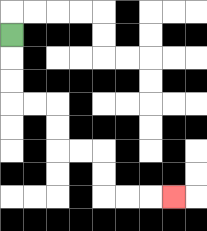{'start': '[0, 1]', 'end': '[7, 8]', 'path_directions': 'D,D,D,R,R,D,D,R,R,D,D,R,R,R', 'path_coordinates': '[[0, 1], [0, 2], [0, 3], [0, 4], [1, 4], [2, 4], [2, 5], [2, 6], [3, 6], [4, 6], [4, 7], [4, 8], [5, 8], [6, 8], [7, 8]]'}